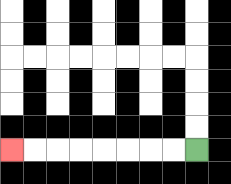{'start': '[8, 6]', 'end': '[0, 6]', 'path_directions': 'L,L,L,L,L,L,L,L', 'path_coordinates': '[[8, 6], [7, 6], [6, 6], [5, 6], [4, 6], [3, 6], [2, 6], [1, 6], [0, 6]]'}